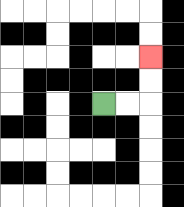{'start': '[4, 4]', 'end': '[6, 2]', 'path_directions': 'R,R,U,U', 'path_coordinates': '[[4, 4], [5, 4], [6, 4], [6, 3], [6, 2]]'}